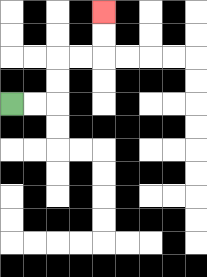{'start': '[0, 4]', 'end': '[4, 0]', 'path_directions': 'R,R,U,U,R,R,U,U', 'path_coordinates': '[[0, 4], [1, 4], [2, 4], [2, 3], [2, 2], [3, 2], [4, 2], [4, 1], [4, 0]]'}